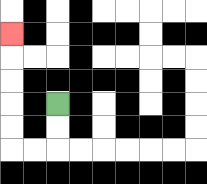{'start': '[2, 4]', 'end': '[0, 1]', 'path_directions': 'D,D,L,L,U,U,U,U,U', 'path_coordinates': '[[2, 4], [2, 5], [2, 6], [1, 6], [0, 6], [0, 5], [0, 4], [0, 3], [0, 2], [0, 1]]'}